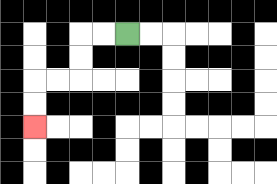{'start': '[5, 1]', 'end': '[1, 5]', 'path_directions': 'L,L,D,D,L,L,D,D', 'path_coordinates': '[[5, 1], [4, 1], [3, 1], [3, 2], [3, 3], [2, 3], [1, 3], [1, 4], [1, 5]]'}